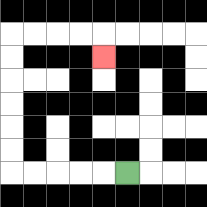{'start': '[5, 7]', 'end': '[4, 2]', 'path_directions': 'L,L,L,L,L,U,U,U,U,U,U,R,R,R,R,D', 'path_coordinates': '[[5, 7], [4, 7], [3, 7], [2, 7], [1, 7], [0, 7], [0, 6], [0, 5], [0, 4], [0, 3], [0, 2], [0, 1], [1, 1], [2, 1], [3, 1], [4, 1], [4, 2]]'}